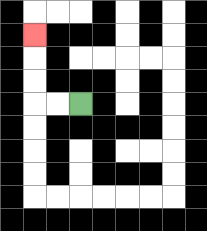{'start': '[3, 4]', 'end': '[1, 1]', 'path_directions': 'L,L,U,U,U', 'path_coordinates': '[[3, 4], [2, 4], [1, 4], [1, 3], [1, 2], [1, 1]]'}